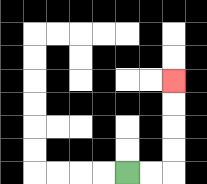{'start': '[5, 7]', 'end': '[7, 3]', 'path_directions': 'R,R,U,U,U,U', 'path_coordinates': '[[5, 7], [6, 7], [7, 7], [7, 6], [7, 5], [7, 4], [7, 3]]'}